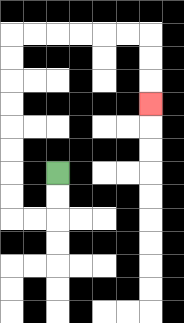{'start': '[2, 7]', 'end': '[6, 4]', 'path_directions': 'D,D,L,L,U,U,U,U,U,U,U,U,R,R,R,R,R,R,D,D,D', 'path_coordinates': '[[2, 7], [2, 8], [2, 9], [1, 9], [0, 9], [0, 8], [0, 7], [0, 6], [0, 5], [0, 4], [0, 3], [0, 2], [0, 1], [1, 1], [2, 1], [3, 1], [4, 1], [5, 1], [6, 1], [6, 2], [6, 3], [6, 4]]'}